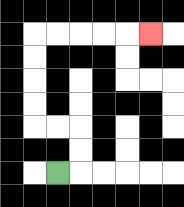{'start': '[2, 7]', 'end': '[6, 1]', 'path_directions': 'R,U,U,L,L,U,U,U,U,R,R,R,R,R', 'path_coordinates': '[[2, 7], [3, 7], [3, 6], [3, 5], [2, 5], [1, 5], [1, 4], [1, 3], [1, 2], [1, 1], [2, 1], [3, 1], [4, 1], [5, 1], [6, 1]]'}